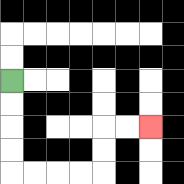{'start': '[0, 3]', 'end': '[6, 5]', 'path_directions': 'D,D,D,D,R,R,R,R,U,U,R,R', 'path_coordinates': '[[0, 3], [0, 4], [0, 5], [0, 6], [0, 7], [1, 7], [2, 7], [3, 7], [4, 7], [4, 6], [4, 5], [5, 5], [6, 5]]'}